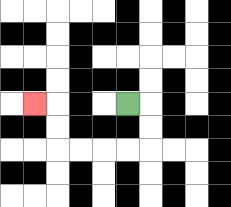{'start': '[5, 4]', 'end': '[1, 4]', 'path_directions': 'R,D,D,L,L,L,L,U,U,L', 'path_coordinates': '[[5, 4], [6, 4], [6, 5], [6, 6], [5, 6], [4, 6], [3, 6], [2, 6], [2, 5], [2, 4], [1, 4]]'}